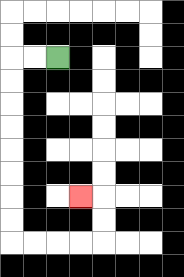{'start': '[2, 2]', 'end': '[3, 8]', 'path_directions': 'L,L,D,D,D,D,D,D,D,D,R,R,R,R,U,U,L', 'path_coordinates': '[[2, 2], [1, 2], [0, 2], [0, 3], [0, 4], [0, 5], [0, 6], [0, 7], [0, 8], [0, 9], [0, 10], [1, 10], [2, 10], [3, 10], [4, 10], [4, 9], [4, 8], [3, 8]]'}